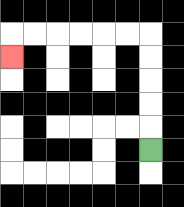{'start': '[6, 6]', 'end': '[0, 2]', 'path_directions': 'U,U,U,U,U,L,L,L,L,L,L,D', 'path_coordinates': '[[6, 6], [6, 5], [6, 4], [6, 3], [6, 2], [6, 1], [5, 1], [4, 1], [3, 1], [2, 1], [1, 1], [0, 1], [0, 2]]'}